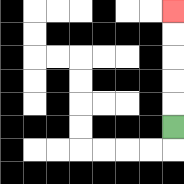{'start': '[7, 5]', 'end': '[7, 0]', 'path_directions': 'U,U,U,U,U', 'path_coordinates': '[[7, 5], [7, 4], [7, 3], [7, 2], [7, 1], [7, 0]]'}